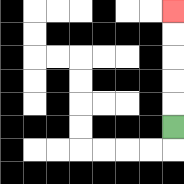{'start': '[7, 5]', 'end': '[7, 0]', 'path_directions': 'U,U,U,U,U', 'path_coordinates': '[[7, 5], [7, 4], [7, 3], [7, 2], [7, 1], [7, 0]]'}